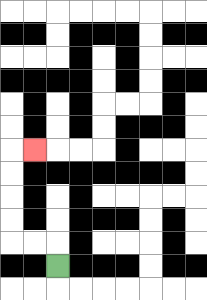{'start': '[2, 11]', 'end': '[1, 6]', 'path_directions': 'U,L,L,U,U,U,U,R', 'path_coordinates': '[[2, 11], [2, 10], [1, 10], [0, 10], [0, 9], [0, 8], [0, 7], [0, 6], [1, 6]]'}